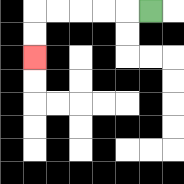{'start': '[6, 0]', 'end': '[1, 2]', 'path_directions': 'L,L,L,L,L,D,D', 'path_coordinates': '[[6, 0], [5, 0], [4, 0], [3, 0], [2, 0], [1, 0], [1, 1], [1, 2]]'}